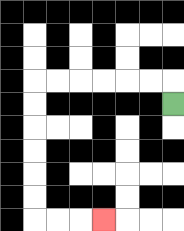{'start': '[7, 4]', 'end': '[4, 9]', 'path_directions': 'U,L,L,L,L,L,L,D,D,D,D,D,D,R,R,R', 'path_coordinates': '[[7, 4], [7, 3], [6, 3], [5, 3], [4, 3], [3, 3], [2, 3], [1, 3], [1, 4], [1, 5], [1, 6], [1, 7], [1, 8], [1, 9], [2, 9], [3, 9], [4, 9]]'}